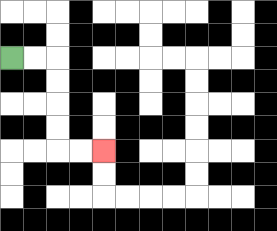{'start': '[0, 2]', 'end': '[4, 6]', 'path_directions': 'R,R,D,D,D,D,R,R', 'path_coordinates': '[[0, 2], [1, 2], [2, 2], [2, 3], [2, 4], [2, 5], [2, 6], [3, 6], [4, 6]]'}